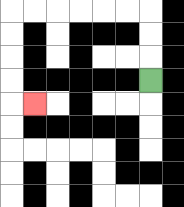{'start': '[6, 3]', 'end': '[1, 4]', 'path_directions': 'U,U,U,L,L,L,L,L,L,D,D,D,D,R', 'path_coordinates': '[[6, 3], [6, 2], [6, 1], [6, 0], [5, 0], [4, 0], [3, 0], [2, 0], [1, 0], [0, 0], [0, 1], [0, 2], [0, 3], [0, 4], [1, 4]]'}